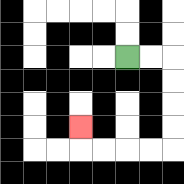{'start': '[5, 2]', 'end': '[3, 5]', 'path_directions': 'R,R,D,D,D,D,L,L,L,L,U', 'path_coordinates': '[[5, 2], [6, 2], [7, 2], [7, 3], [7, 4], [7, 5], [7, 6], [6, 6], [5, 6], [4, 6], [3, 6], [3, 5]]'}